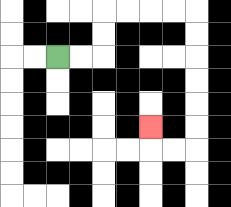{'start': '[2, 2]', 'end': '[6, 5]', 'path_directions': 'R,R,U,U,R,R,R,R,D,D,D,D,D,D,L,L,U', 'path_coordinates': '[[2, 2], [3, 2], [4, 2], [4, 1], [4, 0], [5, 0], [6, 0], [7, 0], [8, 0], [8, 1], [8, 2], [8, 3], [8, 4], [8, 5], [8, 6], [7, 6], [6, 6], [6, 5]]'}